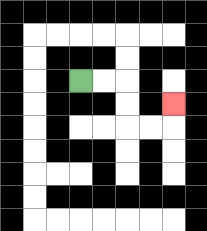{'start': '[3, 3]', 'end': '[7, 4]', 'path_directions': 'R,R,D,D,R,R,U', 'path_coordinates': '[[3, 3], [4, 3], [5, 3], [5, 4], [5, 5], [6, 5], [7, 5], [7, 4]]'}